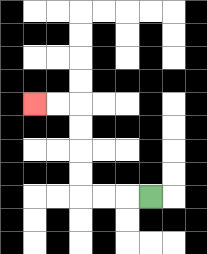{'start': '[6, 8]', 'end': '[1, 4]', 'path_directions': 'L,L,L,U,U,U,U,L,L', 'path_coordinates': '[[6, 8], [5, 8], [4, 8], [3, 8], [3, 7], [3, 6], [3, 5], [3, 4], [2, 4], [1, 4]]'}